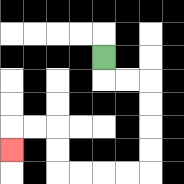{'start': '[4, 2]', 'end': '[0, 6]', 'path_directions': 'D,R,R,D,D,D,D,L,L,L,L,U,U,L,L,D', 'path_coordinates': '[[4, 2], [4, 3], [5, 3], [6, 3], [6, 4], [6, 5], [6, 6], [6, 7], [5, 7], [4, 7], [3, 7], [2, 7], [2, 6], [2, 5], [1, 5], [0, 5], [0, 6]]'}